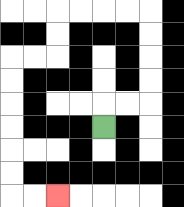{'start': '[4, 5]', 'end': '[2, 8]', 'path_directions': 'U,R,R,U,U,U,U,L,L,L,L,D,D,L,L,D,D,D,D,D,D,R,R', 'path_coordinates': '[[4, 5], [4, 4], [5, 4], [6, 4], [6, 3], [6, 2], [6, 1], [6, 0], [5, 0], [4, 0], [3, 0], [2, 0], [2, 1], [2, 2], [1, 2], [0, 2], [0, 3], [0, 4], [0, 5], [0, 6], [0, 7], [0, 8], [1, 8], [2, 8]]'}